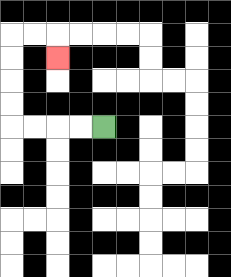{'start': '[4, 5]', 'end': '[2, 2]', 'path_directions': 'L,L,L,L,U,U,U,U,R,R,D', 'path_coordinates': '[[4, 5], [3, 5], [2, 5], [1, 5], [0, 5], [0, 4], [0, 3], [0, 2], [0, 1], [1, 1], [2, 1], [2, 2]]'}